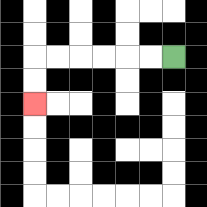{'start': '[7, 2]', 'end': '[1, 4]', 'path_directions': 'L,L,L,L,L,L,D,D', 'path_coordinates': '[[7, 2], [6, 2], [5, 2], [4, 2], [3, 2], [2, 2], [1, 2], [1, 3], [1, 4]]'}